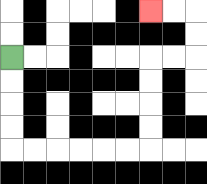{'start': '[0, 2]', 'end': '[6, 0]', 'path_directions': 'D,D,D,D,R,R,R,R,R,R,U,U,U,U,R,R,U,U,L,L', 'path_coordinates': '[[0, 2], [0, 3], [0, 4], [0, 5], [0, 6], [1, 6], [2, 6], [3, 6], [4, 6], [5, 6], [6, 6], [6, 5], [6, 4], [6, 3], [6, 2], [7, 2], [8, 2], [8, 1], [8, 0], [7, 0], [6, 0]]'}